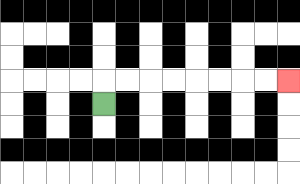{'start': '[4, 4]', 'end': '[12, 3]', 'path_directions': 'U,R,R,R,R,R,R,R,R', 'path_coordinates': '[[4, 4], [4, 3], [5, 3], [6, 3], [7, 3], [8, 3], [9, 3], [10, 3], [11, 3], [12, 3]]'}